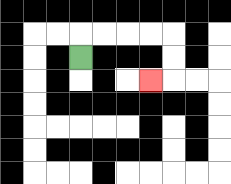{'start': '[3, 2]', 'end': '[6, 3]', 'path_directions': 'U,R,R,R,R,D,D,L', 'path_coordinates': '[[3, 2], [3, 1], [4, 1], [5, 1], [6, 1], [7, 1], [7, 2], [7, 3], [6, 3]]'}